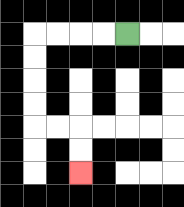{'start': '[5, 1]', 'end': '[3, 7]', 'path_directions': 'L,L,L,L,D,D,D,D,R,R,D,D', 'path_coordinates': '[[5, 1], [4, 1], [3, 1], [2, 1], [1, 1], [1, 2], [1, 3], [1, 4], [1, 5], [2, 5], [3, 5], [3, 6], [3, 7]]'}